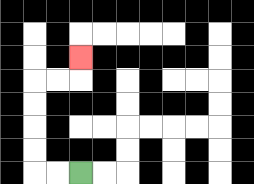{'start': '[3, 7]', 'end': '[3, 2]', 'path_directions': 'L,L,U,U,U,U,R,R,U', 'path_coordinates': '[[3, 7], [2, 7], [1, 7], [1, 6], [1, 5], [1, 4], [1, 3], [2, 3], [3, 3], [3, 2]]'}